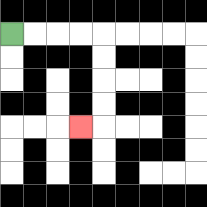{'start': '[0, 1]', 'end': '[3, 5]', 'path_directions': 'R,R,R,R,D,D,D,D,L', 'path_coordinates': '[[0, 1], [1, 1], [2, 1], [3, 1], [4, 1], [4, 2], [4, 3], [4, 4], [4, 5], [3, 5]]'}